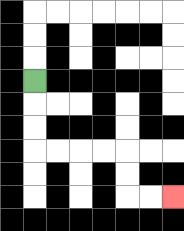{'start': '[1, 3]', 'end': '[7, 8]', 'path_directions': 'D,D,D,R,R,R,R,D,D,R,R', 'path_coordinates': '[[1, 3], [1, 4], [1, 5], [1, 6], [2, 6], [3, 6], [4, 6], [5, 6], [5, 7], [5, 8], [6, 8], [7, 8]]'}